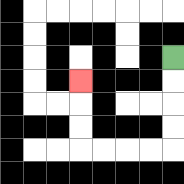{'start': '[7, 2]', 'end': '[3, 3]', 'path_directions': 'D,D,D,D,L,L,L,L,U,U,U', 'path_coordinates': '[[7, 2], [7, 3], [7, 4], [7, 5], [7, 6], [6, 6], [5, 6], [4, 6], [3, 6], [3, 5], [3, 4], [3, 3]]'}